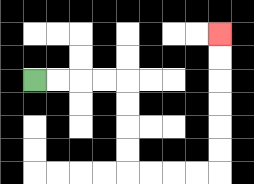{'start': '[1, 3]', 'end': '[9, 1]', 'path_directions': 'R,R,R,R,D,D,D,D,R,R,R,R,U,U,U,U,U,U', 'path_coordinates': '[[1, 3], [2, 3], [3, 3], [4, 3], [5, 3], [5, 4], [5, 5], [5, 6], [5, 7], [6, 7], [7, 7], [8, 7], [9, 7], [9, 6], [9, 5], [9, 4], [9, 3], [9, 2], [9, 1]]'}